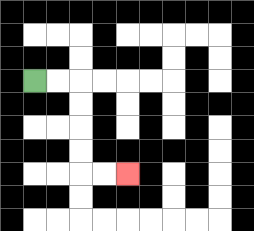{'start': '[1, 3]', 'end': '[5, 7]', 'path_directions': 'R,R,D,D,D,D,R,R', 'path_coordinates': '[[1, 3], [2, 3], [3, 3], [3, 4], [3, 5], [3, 6], [3, 7], [4, 7], [5, 7]]'}